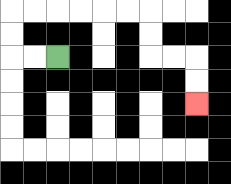{'start': '[2, 2]', 'end': '[8, 4]', 'path_directions': 'L,L,U,U,R,R,R,R,R,R,D,D,R,R,D,D', 'path_coordinates': '[[2, 2], [1, 2], [0, 2], [0, 1], [0, 0], [1, 0], [2, 0], [3, 0], [4, 0], [5, 0], [6, 0], [6, 1], [6, 2], [7, 2], [8, 2], [8, 3], [8, 4]]'}